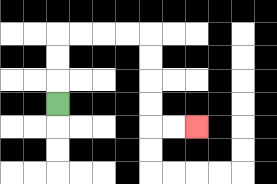{'start': '[2, 4]', 'end': '[8, 5]', 'path_directions': 'U,U,U,R,R,R,R,D,D,D,D,R,R', 'path_coordinates': '[[2, 4], [2, 3], [2, 2], [2, 1], [3, 1], [4, 1], [5, 1], [6, 1], [6, 2], [6, 3], [6, 4], [6, 5], [7, 5], [8, 5]]'}